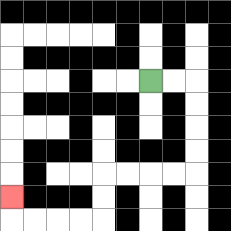{'start': '[6, 3]', 'end': '[0, 8]', 'path_directions': 'R,R,D,D,D,D,L,L,L,L,D,D,L,L,L,L,U', 'path_coordinates': '[[6, 3], [7, 3], [8, 3], [8, 4], [8, 5], [8, 6], [8, 7], [7, 7], [6, 7], [5, 7], [4, 7], [4, 8], [4, 9], [3, 9], [2, 9], [1, 9], [0, 9], [0, 8]]'}